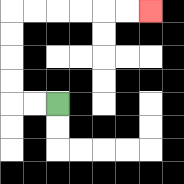{'start': '[2, 4]', 'end': '[6, 0]', 'path_directions': 'L,L,U,U,U,U,R,R,R,R,R,R', 'path_coordinates': '[[2, 4], [1, 4], [0, 4], [0, 3], [0, 2], [0, 1], [0, 0], [1, 0], [2, 0], [3, 0], [4, 0], [5, 0], [6, 0]]'}